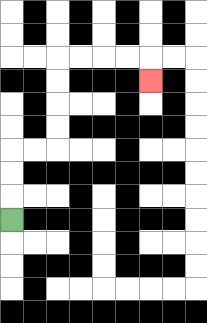{'start': '[0, 9]', 'end': '[6, 3]', 'path_directions': 'U,U,U,R,R,U,U,U,U,R,R,R,R,D', 'path_coordinates': '[[0, 9], [0, 8], [0, 7], [0, 6], [1, 6], [2, 6], [2, 5], [2, 4], [2, 3], [2, 2], [3, 2], [4, 2], [5, 2], [6, 2], [6, 3]]'}